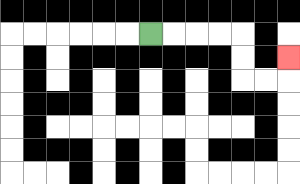{'start': '[6, 1]', 'end': '[12, 2]', 'path_directions': 'R,R,R,R,D,D,R,R,U', 'path_coordinates': '[[6, 1], [7, 1], [8, 1], [9, 1], [10, 1], [10, 2], [10, 3], [11, 3], [12, 3], [12, 2]]'}